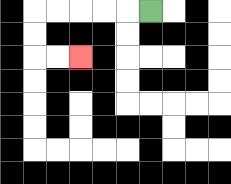{'start': '[6, 0]', 'end': '[3, 2]', 'path_directions': 'L,L,L,L,L,D,D,R,R', 'path_coordinates': '[[6, 0], [5, 0], [4, 0], [3, 0], [2, 0], [1, 0], [1, 1], [1, 2], [2, 2], [3, 2]]'}